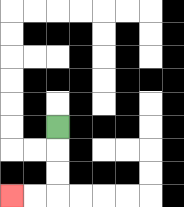{'start': '[2, 5]', 'end': '[0, 8]', 'path_directions': 'D,D,D,L,L', 'path_coordinates': '[[2, 5], [2, 6], [2, 7], [2, 8], [1, 8], [0, 8]]'}